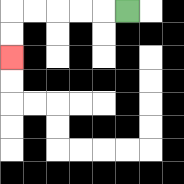{'start': '[5, 0]', 'end': '[0, 2]', 'path_directions': 'L,L,L,L,L,D,D', 'path_coordinates': '[[5, 0], [4, 0], [3, 0], [2, 0], [1, 0], [0, 0], [0, 1], [0, 2]]'}